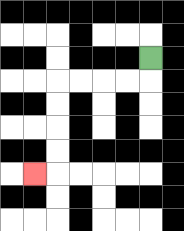{'start': '[6, 2]', 'end': '[1, 7]', 'path_directions': 'D,L,L,L,L,D,D,D,D,L', 'path_coordinates': '[[6, 2], [6, 3], [5, 3], [4, 3], [3, 3], [2, 3], [2, 4], [2, 5], [2, 6], [2, 7], [1, 7]]'}